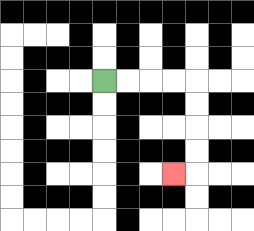{'start': '[4, 3]', 'end': '[7, 7]', 'path_directions': 'R,R,R,R,D,D,D,D,L', 'path_coordinates': '[[4, 3], [5, 3], [6, 3], [7, 3], [8, 3], [8, 4], [8, 5], [8, 6], [8, 7], [7, 7]]'}